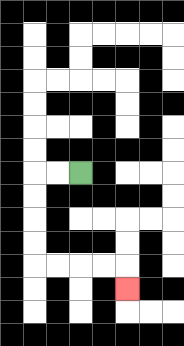{'start': '[3, 7]', 'end': '[5, 12]', 'path_directions': 'L,L,D,D,D,D,R,R,R,R,D', 'path_coordinates': '[[3, 7], [2, 7], [1, 7], [1, 8], [1, 9], [1, 10], [1, 11], [2, 11], [3, 11], [4, 11], [5, 11], [5, 12]]'}